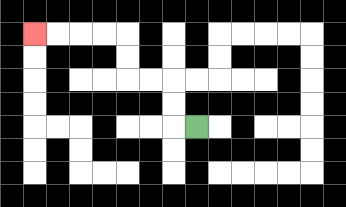{'start': '[8, 5]', 'end': '[1, 1]', 'path_directions': 'L,U,U,L,L,U,U,L,L,L,L', 'path_coordinates': '[[8, 5], [7, 5], [7, 4], [7, 3], [6, 3], [5, 3], [5, 2], [5, 1], [4, 1], [3, 1], [2, 1], [1, 1]]'}